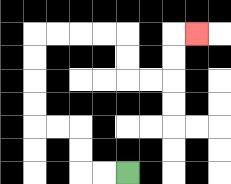{'start': '[5, 7]', 'end': '[8, 1]', 'path_directions': 'L,L,U,U,L,L,U,U,U,U,R,R,R,R,D,D,R,R,U,U,R', 'path_coordinates': '[[5, 7], [4, 7], [3, 7], [3, 6], [3, 5], [2, 5], [1, 5], [1, 4], [1, 3], [1, 2], [1, 1], [2, 1], [3, 1], [4, 1], [5, 1], [5, 2], [5, 3], [6, 3], [7, 3], [7, 2], [7, 1], [8, 1]]'}